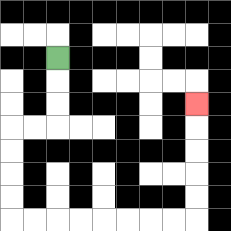{'start': '[2, 2]', 'end': '[8, 4]', 'path_directions': 'D,D,D,L,L,D,D,D,D,R,R,R,R,R,R,R,R,U,U,U,U,U', 'path_coordinates': '[[2, 2], [2, 3], [2, 4], [2, 5], [1, 5], [0, 5], [0, 6], [0, 7], [0, 8], [0, 9], [1, 9], [2, 9], [3, 9], [4, 9], [5, 9], [6, 9], [7, 9], [8, 9], [8, 8], [8, 7], [8, 6], [8, 5], [8, 4]]'}